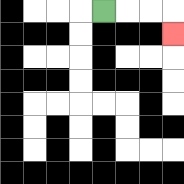{'start': '[4, 0]', 'end': '[7, 1]', 'path_directions': 'R,R,R,D', 'path_coordinates': '[[4, 0], [5, 0], [6, 0], [7, 0], [7, 1]]'}